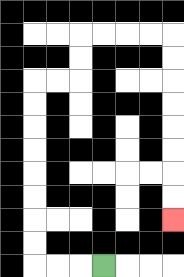{'start': '[4, 11]', 'end': '[7, 9]', 'path_directions': 'L,L,L,U,U,U,U,U,U,U,U,R,R,U,U,R,R,R,R,D,D,D,D,D,D,D,D', 'path_coordinates': '[[4, 11], [3, 11], [2, 11], [1, 11], [1, 10], [1, 9], [1, 8], [1, 7], [1, 6], [1, 5], [1, 4], [1, 3], [2, 3], [3, 3], [3, 2], [3, 1], [4, 1], [5, 1], [6, 1], [7, 1], [7, 2], [7, 3], [7, 4], [7, 5], [7, 6], [7, 7], [7, 8], [7, 9]]'}